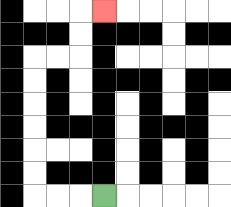{'start': '[4, 8]', 'end': '[4, 0]', 'path_directions': 'L,L,L,U,U,U,U,U,U,R,R,U,U,R', 'path_coordinates': '[[4, 8], [3, 8], [2, 8], [1, 8], [1, 7], [1, 6], [1, 5], [1, 4], [1, 3], [1, 2], [2, 2], [3, 2], [3, 1], [3, 0], [4, 0]]'}